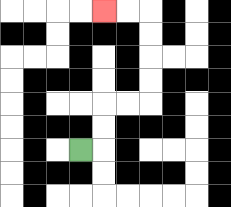{'start': '[3, 6]', 'end': '[4, 0]', 'path_directions': 'R,U,U,R,R,U,U,U,U,L,L', 'path_coordinates': '[[3, 6], [4, 6], [4, 5], [4, 4], [5, 4], [6, 4], [6, 3], [6, 2], [6, 1], [6, 0], [5, 0], [4, 0]]'}